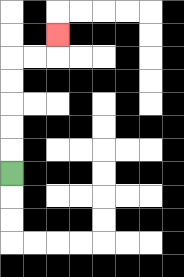{'start': '[0, 7]', 'end': '[2, 1]', 'path_directions': 'U,U,U,U,U,R,R,U', 'path_coordinates': '[[0, 7], [0, 6], [0, 5], [0, 4], [0, 3], [0, 2], [1, 2], [2, 2], [2, 1]]'}